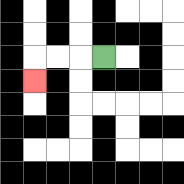{'start': '[4, 2]', 'end': '[1, 3]', 'path_directions': 'L,L,L,D', 'path_coordinates': '[[4, 2], [3, 2], [2, 2], [1, 2], [1, 3]]'}